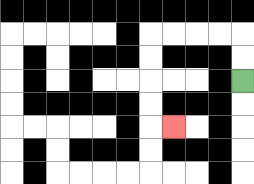{'start': '[10, 3]', 'end': '[7, 5]', 'path_directions': 'U,U,L,L,L,L,D,D,D,D,R', 'path_coordinates': '[[10, 3], [10, 2], [10, 1], [9, 1], [8, 1], [7, 1], [6, 1], [6, 2], [6, 3], [6, 4], [6, 5], [7, 5]]'}